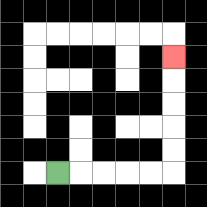{'start': '[2, 7]', 'end': '[7, 2]', 'path_directions': 'R,R,R,R,R,U,U,U,U,U', 'path_coordinates': '[[2, 7], [3, 7], [4, 7], [5, 7], [6, 7], [7, 7], [7, 6], [7, 5], [7, 4], [7, 3], [7, 2]]'}